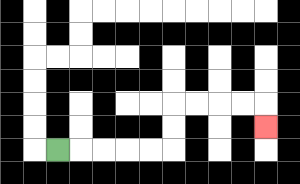{'start': '[2, 6]', 'end': '[11, 5]', 'path_directions': 'R,R,R,R,R,U,U,R,R,R,R,D', 'path_coordinates': '[[2, 6], [3, 6], [4, 6], [5, 6], [6, 6], [7, 6], [7, 5], [7, 4], [8, 4], [9, 4], [10, 4], [11, 4], [11, 5]]'}